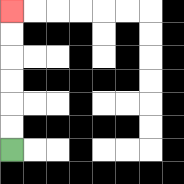{'start': '[0, 6]', 'end': '[0, 0]', 'path_directions': 'U,U,U,U,U,U', 'path_coordinates': '[[0, 6], [0, 5], [0, 4], [0, 3], [0, 2], [0, 1], [0, 0]]'}